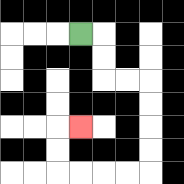{'start': '[3, 1]', 'end': '[3, 5]', 'path_directions': 'R,D,D,R,R,D,D,D,D,L,L,L,L,U,U,R', 'path_coordinates': '[[3, 1], [4, 1], [4, 2], [4, 3], [5, 3], [6, 3], [6, 4], [6, 5], [6, 6], [6, 7], [5, 7], [4, 7], [3, 7], [2, 7], [2, 6], [2, 5], [3, 5]]'}